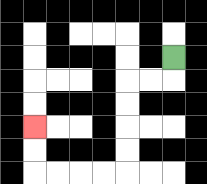{'start': '[7, 2]', 'end': '[1, 5]', 'path_directions': 'D,L,L,D,D,D,D,L,L,L,L,U,U', 'path_coordinates': '[[7, 2], [7, 3], [6, 3], [5, 3], [5, 4], [5, 5], [5, 6], [5, 7], [4, 7], [3, 7], [2, 7], [1, 7], [1, 6], [1, 5]]'}